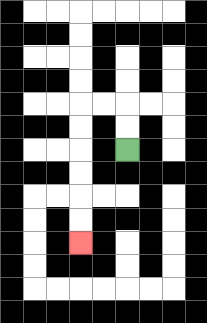{'start': '[5, 6]', 'end': '[3, 10]', 'path_directions': 'U,U,L,L,D,D,D,D,D,D', 'path_coordinates': '[[5, 6], [5, 5], [5, 4], [4, 4], [3, 4], [3, 5], [3, 6], [3, 7], [3, 8], [3, 9], [3, 10]]'}